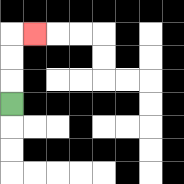{'start': '[0, 4]', 'end': '[1, 1]', 'path_directions': 'U,U,U,R', 'path_coordinates': '[[0, 4], [0, 3], [0, 2], [0, 1], [1, 1]]'}